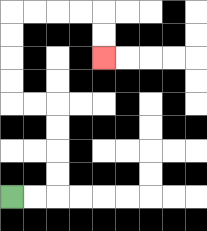{'start': '[0, 8]', 'end': '[4, 2]', 'path_directions': 'R,R,U,U,U,U,L,L,U,U,U,U,R,R,R,R,D,D', 'path_coordinates': '[[0, 8], [1, 8], [2, 8], [2, 7], [2, 6], [2, 5], [2, 4], [1, 4], [0, 4], [0, 3], [0, 2], [0, 1], [0, 0], [1, 0], [2, 0], [3, 0], [4, 0], [4, 1], [4, 2]]'}